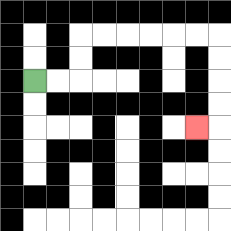{'start': '[1, 3]', 'end': '[8, 5]', 'path_directions': 'R,R,U,U,R,R,R,R,R,R,D,D,D,D,L', 'path_coordinates': '[[1, 3], [2, 3], [3, 3], [3, 2], [3, 1], [4, 1], [5, 1], [6, 1], [7, 1], [8, 1], [9, 1], [9, 2], [9, 3], [9, 4], [9, 5], [8, 5]]'}